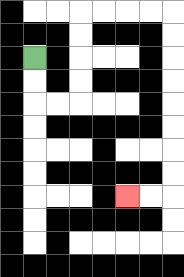{'start': '[1, 2]', 'end': '[5, 8]', 'path_directions': 'D,D,R,R,U,U,U,U,R,R,R,R,D,D,D,D,D,D,D,D,L,L', 'path_coordinates': '[[1, 2], [1, 3], [1, 4], [2, 4], [3, 4], [3, 3], [3, 2], [3, 1], [3, 0], [4, 0], [5, 0], [6, 0], [7, 0], [7, 1], [7, 2], [7, 3], [7, 4], [7, 5], [7, 6], [7, 7], [7, 8], [6, 8], [5, 8]]'}